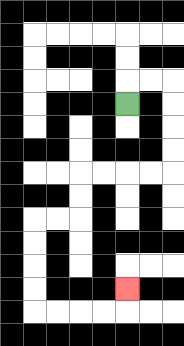{'start': '[5, 4]', 'end': '[5, 12]', 'path_directions': 'U,R,R,D,D,D,D,L,L,L,L,D,D,L,L,D,D,D,D,R,R,R,R,U', 'path_coordinates': '[[5, 4], [5, 3], [6, 3], [7, 3], [7, 4], [7, 5], [7, 6], [7, 7], [6, 7], [5, 7], [4, 7], [3, 7], [3, 8], [3, 9], [2, 9], [1, 9], [1, 10], [1, 11], [1, 12], [1, 13], [2, 13], [3, 13], [4, 13], [5, 13], [5, 12]]'}